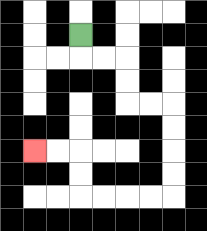{'start': '[3, 1]', 'end': '[1, 6]', 'path_directions': 'D,R,R,D,D,R,R,D,D,D,D,L,L,L,L,U,U,L,L', 'path_coordinates': '[[3, 1], [3, 2], [4, 2], [5, 2], [5, 3], [5, 4], [6, 4], [7, 4], [7, 5], [7, 6], [7, 7], [7, 8], [6, 8], [5, 8], [4, 8], [3, 8], [3, 7], [3, 6], [2, 6], [1, 6]]'}